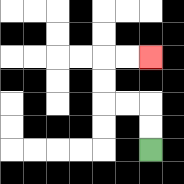{'start': '[6, 6]', 'end': '[6, 2]', 'path_directions': 'U,U,L,L,U,U,R,R', 'path_coordinates': '[[6, 6], [6, 5], [6, 4], [5, 4], [4, 4], [4, 3], [4, 2], [5, 2], [6, 2]]'}